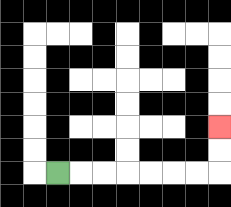{'start': '[2, 7]', 'end': '[9, 5]', 'path_directions': 'R,R,R,R,R,R,R,U,U', 'path_coordinates': '[[2, 7], [3, 7], [4, 7], [5, 7], [6, 7], [7, 7], [8, 7], [9, 7], [9, 6], [9, 5]]'}